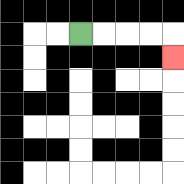{'start': '[3, 1]', 'end': '[7, 2]', 'path_directions': 'R,R,R,R,D', 'path_coordinates': '[[3, 1], [4, 1], [5, 1], [6, 1], [7, 1], [7, 2]]'}